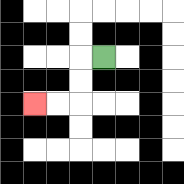{'start': '[4, 2]', 'end': '[1, 4]', 'path_directions': 'L,D,D,L,L', 'path_coordinates': '[[4, 2], [3, 2], [3, 3], [3, 4], [2, 4], [1, 4]]'}